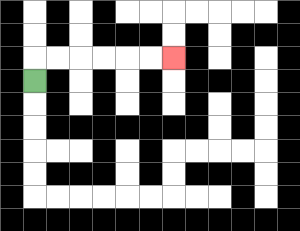{'start': '[1, 3]', 'end': '[7, 2]', 'path_directions': 'U,R,R,R,R,R,R', 'path_coordinates': '[[1, 3], [1, 2], [2, 2], [3, 2], [4, 2], [5, 2], [6, 2], [7, 2]]'}